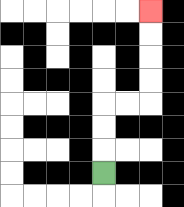{'start': '[4, 7]', 'end': '[6, 0]', 'path_directions': 'U,U,U,R,R,U,U,U,U', 'path_coordinates': '[[4, 7], [4, 6], [4, 5], [4, 4], [5, 4], [6, 4], [6, 3], [6, 2], [6, 1], [6, 0]]'}